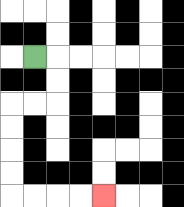{'start': '[1, 2]', 'end': '[4, 8]', 'path_directions': 'R,D,D,L,L,D,D,D,D,R,R,R,R', 'path_coordinates': '[[1, 2], [2, 2], [2, 3], [2, 4], [1, 4], [0, 4], [0, 5], [0, 6], [0, 7], [0, 8], [1, 8], [2, 8], [3, 8], [4, 8]]'}